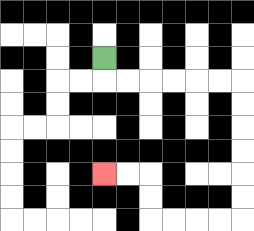{'start': '[4, 2]', 'end': '[4, 7]', 'path_directions': 'D,R,R,R,R,R,R,D,D,D,D,D,D,L,L,L,L,U,U,L,L', 'path_coordinates': '[[4, 2], [4, 3], [5, 3], [6, 3], [7, 3], [8, 3], [9, 3], [10, 3], [10, 4], [10, 5], [10, 6], [10, 7], [10, 8], [10, 9], [9, 9], [8, 9], [7, 9], [6, 9], [6, 8], [6, 7], [5, 7], [4, 7]]'}